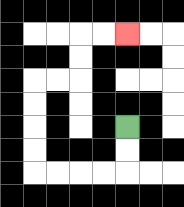{'start': '[5, 5]', 'end': '[5, 1]', 'path_directions': 'D,D,L,L,L,L,U,U,U,U,R,R,U,U,R,R', 'path_coordinates': '[[5, 5], [5, 6], [5, 7], [4, 7], [3, 7], [2, 7], [1, 7], [1, 6], [1, 5], [1, 4], [1, 3], [2, 3], [3, 3], [3, 2], [3, 1], [4, 1], [5, 1]]'}